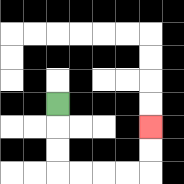{'start': '[2, 4]', 'end': '[6, 5]', 'path_directions': 'D,D,D,R,R,R,R,U,U', 'path_coordinates': '[[2, 4], [2, 5], [2, 6], [2, 7], [3, 7], [4, 7], [5, 7], [6, 7], [6, 6], [6, 5]]'}